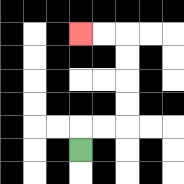{'start': '[3, 6]', 'end': '[3, 1]', 'path_directions': 'U,R,R,U,U,U,U,L,L', 'path_coordinates': '[[3, 6], [3, 5], [4, 5], [5, 5], [5, 4], [5, 3], [5, 2], [5, 1], [4, 1], [3, 1]]'}